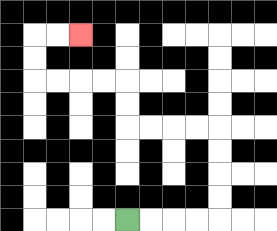{'start': '[5, 9]', 'end': '[3, 1]', 'path_directions': 'R,R,R,R,U,U,U,U,L,L,L,L,U,U,L,L,L,L,U,U,R,R', 'path_coordinates': '[[5, 9], [6, 9], [7, 9], [8, 9], [9, 9], [9, 8], [9, 7], [9, 6], [9, 5], [8, 5], [7, 5], [6, 5], [5, 5], [5, 4], [5, 3], [4, 3], [3, 3], [2, 3], [1, 3], [1, 2], [1, 1], [2, 1], [3, 1]]'}